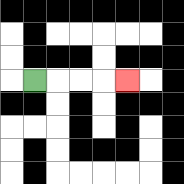{'start': '[1, 3]', 'end': '[5, 3]', 'path_directions': 'R,R,R,R', 'path_coordinates': '[[1, 3], [2, 3], [3, 3], [4, 3], [5, 3]]'}